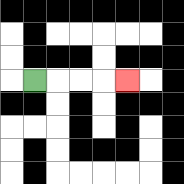{'start': '[1, 3]', 'end': '[5, 3]', 'path_directions': 'R,R,R,R', 'path_coordinates': '[[1, 3], [2, 3], [3, 3], [4, 3], [5, 3]]'}